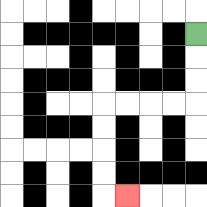{'start': '[8, 1]', 'end': '[5, 8]', 'path_directions': 'D,D,D,L,L,L,L,D,D,D,D,R', 'path_coordinates': '[[8, 1], [8, 2], [8, 3], [8, 4], [7, 4], [6, 4], [5, 4], [4, 4], [4, 5], [4, 6], [4, 7], [4, 8], [5, 8]]'}